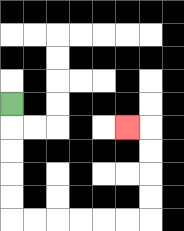{'start': '[0, 4]', 'end': '[5, 5]', 'path_directions': 'D,D,D,D,D,R,R,R,R,R,R,U,U,U,U,L', 'path_coordinates': '[[0, 4], [0, 5], [0, 6], [0, 7], [0, 8], [0, 9], [1, 9], [2, 9], [3, 9], [4, 9], [5, 9], [6, 9], [6, 8], [6, 7], [6, 6], [6, 5], [5, 5]]'}